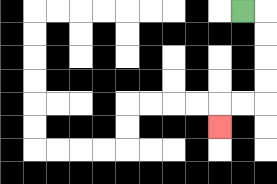{'start': '[10, 0]', 'end': '[9, 5]', 'path_directions': 'R,D,D,D,D,L,L,D', 'path_coordinates': '[[10, 0], [11, 0], [11, 1], [11, 2], [11, 3], [11, 4], [10, 4], [9, 4], [9, 5]]'}